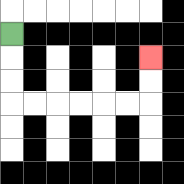{'start': '[0, 1]', 'end': '[6, 2]', 'path_directions': 'D,D,D,R,R,R,R,R,R,U,U', 'path_coordinates': '[[0, 1], [0, 2], [0, 3], [0, 4], [1, 4], [2, 4], [3, 4], [4, 4], [5, 4], [6, 4], [6, 3], [6, 2]]'}